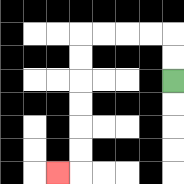{'start': '[7, 3]', 'end': '[2, 7]', 'path_directions': 'U,U,L,L,L,L,D,D,D,D,D,D,L', 'path_coordinates': '[[7, 3], [7, 2], [7, 1], [6, 1], [5, 1], [4, 1], [3, 1], [3, 2], [3, 3], [3, 4], [3, 5], [3, 6], [3, 7], [2, 7]]'}